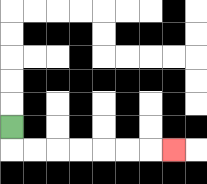{'start': '[0, 5]', 'end': '[7, 6]', 'path_directions': 'D,R,R,R,R,R,R,R', 'path_coordinates': '[[0, 5], [0, 6], [1, 6], [2, 6], [3, 6], [4, 6], [5, 6], [6, 6], [7, 6]]'}